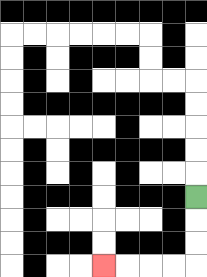{'start': '[8, 8]', 'end': '[4, 11]', 'path_directions': 'D,D,D,L,L,L,L', 'path_coordinates': '[[8, 8], [8, 9], [8, 10], [8, 11], [7, 11], [6, 11], [5, 11], [4, 11]]'}